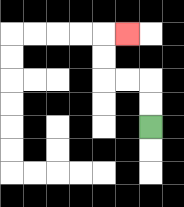{'start': '[6, 5]', 'end': '[5, 1]', 'path_directions': 'U,U,L,L,U,U,R', 'path_coordinates': '[[6, 5], [6, 4], [6, 3], [5, 3], [4, 3], [4, 2], [4, 1], [5, 1]]'}